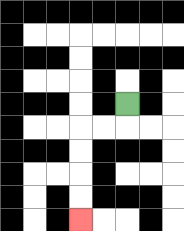{'start': '[5, 4]', 'end': '[3, 9]', 'path_directions': 'D,L,L,D,D,D,D', 'path_coordinates': '[[5, 4], [5, 5], [4, 5], [3, 5], [3, 6], [3, 7], [3, 8], [3, 9]]'}